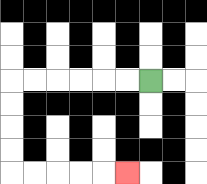{'start': '[6, 3]', 'end': '[5, 7]', 'path_directions': 'L,L,L,L,L,L,D,D,D,D,R,R,R,R,R', 'path_coordinates': '[[6, 3], [5, 3], [4, 3], [3, 3], [2, 3], [1, 3], [0, 3], [0, 4], [0, 5], [0, 6], [0, 7], [1, 7], [2, 7], [3, 7], [4, 7], [5, 7]]'}